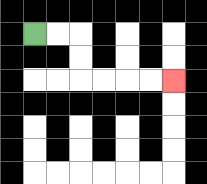{'start': '[1, 1]', 'end': '[7, 3]', 'path_directions': 'R,R,D,D,R,R,R,R', 'path_coordinates': '[[1, 1], [2, 1], [3, 1], [3, 2], [3, 3], [4, 3], [5, 3], [6, 3], [7, 3]]'}